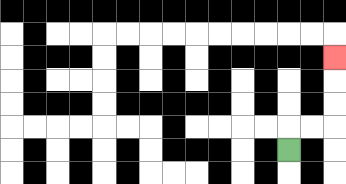{'start': '[12, 6]', 'end': '[14, 2]', 'path_directions': 'U,R,R,U,U,U', 'path_coordinates': '[[12, 6], [12, 5], [13, 5], [14, 5], [14, 4], [14, 3], [14, 2]]'}